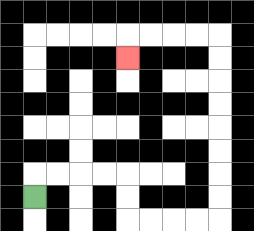{'start': '[1, 8]', 'end': '[5, 2]', 'path_directions': 'U,R,R,R,R,D,D,R,R,R,R,U,U,U,U,U,U,U,U,L,L,L,L,D', 'path_coordinates': '[[1, 8], [1, 7], [2, 7], [3, 7], [4, 7], [5, 7], [5, 8], [5, 9], [6, 9], [7, 9], [8, 9], [9, 9], [9, 8], [9, 7], [9, 6], [9, 5], [9, 4], [9, 3], [9, 2], [9, 1], [8, 1], [7, 1], [6, 1], [5, 1], [5, 2]]'}